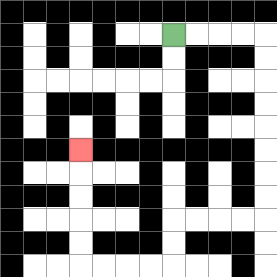{'start': '[7, 1]', 'end': '[3, 6]', 'path_directions': 'R,R,R,R,D,D,D,D,D,D,D,D,L,L,L,L,D,D,L,L,L,L,U,U,U,U,U', 'path_coordinates': '[[7, 1], [8, 1], [9, 1], [10, 1], [11, 1], [11, 2], [11, 3], [11, 4], [11, 5], [11, 6], [11, 7], [11, 8], [11, 9], [10, 9], [9, 9], [8, 9], [7, 9], [7, 10], [7, 11], [6, 11], [5, 11], [4, 11], [3, 11], [3, 10], [3, 9], [3, 8], [3, 7], [3, 6]]'}